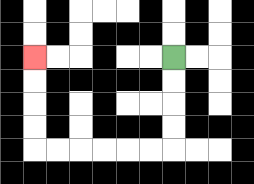{'start': '[7, 2]', 'end': '[1, 2]', 'path_directions': 'D,D,D,D,L,L,L,L,L,L,U,U,U,U', 'path_coordinates': '[[7, 2], [7, 3], [7, 4], [7, 5], [7, 6], [6, 6], [5, 6], [4, 6], [3, 6], [2, 6], [1, 6], [1, 5], [1, 4], [1, 3], [1, 2]]'}